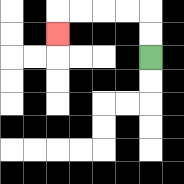{'start': '[6, 2]', 'end': '[2, 1]', 'path_directions': 'U,U,L,L,L,L,D', 'path_coordinates': '[[6, 2], [6, 1], [6, 0], [5, 0], [4, 0], [3, 0], [2, 0], [2, 1]]'}